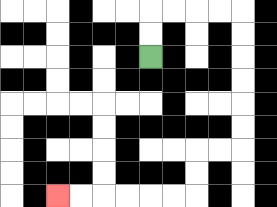{'start': '[6, 2]', 'end': '[2, 8]', 'path_directions': 'U,U,R,R,R,R,D,D,D,D,D,D,L,L,D,D,L,L,L,L,L,L', 'path_coordinates': '[[6, 2], [6, 1], [6, 0], [7, 0], [8, 0], [9, 0], [10, 0], [10, 1], [10, 2], [10, 3], [10, 4], [10, 5], [10, 6], [9, 6], [8, 6], [8, 7], [8, 8], [7, 8], [6, 8], [5, 8], [4, 8], [3, 8], [2, 8]]'}